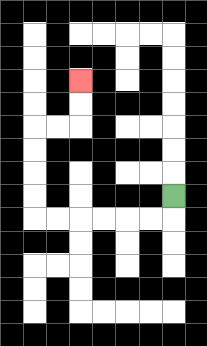{'start': '[7, 8]', 'end': '[3, 3]', 'path_directions': 'D,L,L,L,L,L,L,U,U,U,U,R,R,U,U', 'path_coordinates': '[[7, 8], [7, 9], [6, 9], [5, 9], [4, 9], [3, 9], [2, 9], [1, 9], [1, 8], [1, 7], [1, 6], [1, 5], [2, 5], [3, 5], [3, 4], [3, 3]]'}